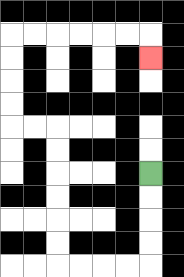{'start': '[6, 7]', 'end': '[6, 2]', 'path_directions': 'D,D,D,D,L,L,L,L,U,U,U,U,U,U,L,L,U,U,U,U,R,R,R,R,R,R,D', 'path_coordinates': '[[6, 7], [6, 8], [6, 9], [6, 10], [6, 11], [5, 11], [4, 11], [3, 11], [2, 11], [2, 10], [2, 9], [2, 8], [2, 7], [2, 6], [2, 5], [1, 5], [0, 5], [0, 4], [0, 3], [0, 2], [0, 1], [1, 1], [2, 1], [3, 1], [4, 1], [5, 1], [6, 1], [6, 2]]'}